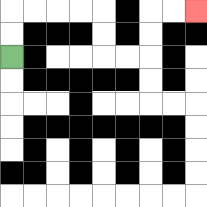{'start': '[0, 2]', 'end': '[8, 0]', 'path_directions': 'U,U,R,R,R,R,D,D,R,R,U,U,R,R', 'path_coordinates': '[[0, 2], [0, 1], [0, 0], [1, 0], [2, 0], [3, 0], [4, 0], [4, 1], [4, 2], [5, 2], [6, 2], [6, 1], [6, 0], [7, 0], [8, 0]]'}